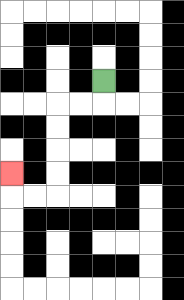{'start': '[4, 3]', 'end': '[0, 7]', 'path_directions': 'D,L,L,D,D,D,D,L,L,U', 'path_coordinates': '[[4, 3], [4, 4], [3, 4], [2, 4], [2, 5], [2, 6], [2, 7], [2, 8], [1, 8], [0, 8], [0, 7]]'}